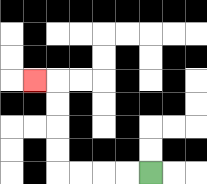{'start': '[6, 7]', 'end': '[1, 3]', 'path_directions': 'L,L,L,L,U,U,U,U,L', 'path_coordinates': '[[6, 7], [5, 7], [4, 7], [3, 7], [2, 7], [2, 6], [2, 5], [2, 4], [2, 3], [1, 3]]'}